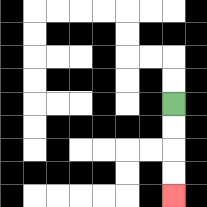{'start': '[7, 4]', 'end': '[7, 8]', 'path_directions': 'D,D,D,D', 'path_coordinates': '[[7, 4], [7, 5], [7, 6], [7, 7], [7, 8]]'}